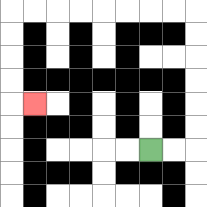{'start': '[6, 6]', 'end': '[1, 4]', 'path_directions': 'R,R,U,U,U,U,U,U,L,L,L,L,L,L,L,L,D,D,D,D,R', 'path_coordinates': '[[6, 6], [7, 6], [8, 6], [8, 5], [8, 4], [8, 3], [8, 2], [8, 1], [8, 0], [7, 0], [6, 0], [5, 0], [4, 0], [3, 0], [2, 0], [1, 0], [0, 0], [0, 1], [0, 2], [0, 3], [0, 4], [1, 4]]'}